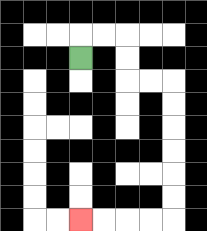{'start': '[3, 2]', 'end': '[3, 9]', 'path_directions': 'U,R,R,D,D,R,R,D,D,D,D,D,D,L,L,L,L', 'path_coordinates': '[[3, 2], [3, 1], [4, 1], [5, 1], [5, 2], [5, 3], [6, 3], [7, 3], [7, 4], [7, 5], [7, 6], [7, 7], [7, 8], [7, 9], [6, 9], [5, 9], [4, 9], [3, 9]]'}